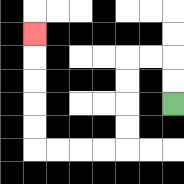{'start': '[7, 4]', 'end': '[1, 1]', 'path_directions': 'U,U,L,L,D,D,D,D,L,L,L,L,U,U,U,U,U', 'path_coordinates': '[[7, 4], [7, 3], [7, 2], [6, 2], [5, 2], [5, 3], [5, 4], [5, 5], [5, 6], [4, 6], [3, 6], [2, 6], [1, 6], [1, 5], [1, 4], [1, 3], [1, 2], [1, 1]]'}